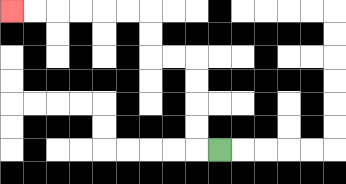{'start': '[9, 6]', 'end': '[0, 0]', 'path_directions': 'L,U,U,U,U,L,L,U,U,L,L,L,L,L,L', 'path_coordinates': '[[9, 6], [8, 6], [8, 5], [8, 4], [8, 3], [8, 2], [7, 2], [6, 2], [6, 1], [6, 0], [5, 0], [4, 0], [3, 0], [2, 0], [1, 0], [0, 0]]'}